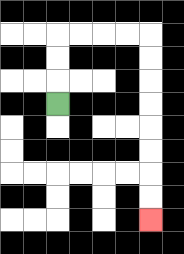{'start': '[2, 4]', 'end': '[6, 9]', 'path_directions': 'U,U,U,R,R,R,R,D,D,D,D,D,D,D,D', 'path_coordinates': '[[2, 4], [2, 3], [2, 2], [2, 1], [3, 1], [4, 1], [5, 1], [6, 1], [6, 2], [6, 3], [6, 4], [6, 5], [6, 6], [6, 7], [6, 8], [6, 9]]'}